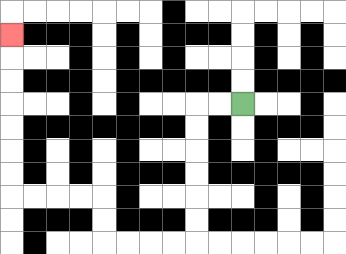{'start': '[10, 4]', 'end': '[0, 1]', 'path_directions': 'L,L,D,D,D,D,D,D,L,L,L,L,U,U,L,L,L,L,U,U,U,U,U,U,U', 'path_coordinates': '[[10, 4], [9, 4], [8, 4], [8, 5], [8, 6], [8, 7], [8, 8], [8, 9], [8, 10], [7, 10], [6, 10], [5, 10], [4, 10], [4, 9], [4, 8], [3, 8], [2, 8], [1, 8], [0, 8], [0, 7], [0, 6], [0, 5], [0, 4], [0, 3], [0, 2], [0, 1]]'}